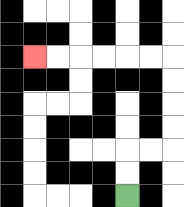{'start': '[5, 8]', 'end': '[1, 2]', 'path_directions': 'U,U,R,R,U,U,U,U,L,L,L,L,L,L', 'path_coordinates': '[[5, 8], [5, 7], [5, 6], [6, 6], [7, 6], [7, 5], [7, 4], [7, 3], [7, 2], [6, 2], [5, 2], [4, 2], [3, 2], [2, 2], [1, 2]]'}